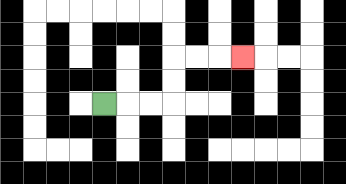{'start': '[4, 4]', 'end': '[10, 2]', 'path_directions': 'R,R,R,U,U,R,R,R', 'path_coordinates': '[[4, 4], [5, 4], [6, 4], [7, 4], [7, 3], [7, 2], [8, 2], [9, 2], [10, 2]]'}